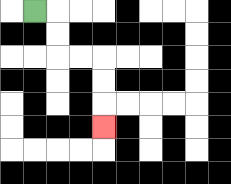{'start': '[1, 0]', 'end': '[4, 5]', 'path_directions': 'R,D,D,R,R,D,D,D', 'path_coordinates': '[[1, 0], [2, 0], [2, 1], [2, 2], [3, 2], [4, 2], [4, 3], [4, 4], [4, 5]]'}